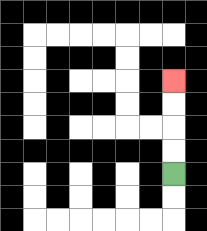{'start': '[7, 7]', 'end': '[7, 3]', 'path_directions': 'U,U,U,U', 'path_coordinates': '[[7, 7], [7, 6], [7, 5], [7, 4], [7, 3]]'}